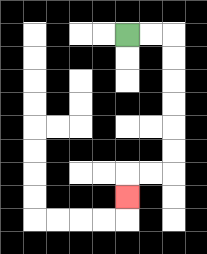{'start': '[5, 1]', 'end': '[5, 8]', 'path_directions': 'R,R,D,D,D,D,D,D,L,L,D', 'path_coordinates': '[[5, 1], [6, 1], [7, 1], [7, 2], [7, 3], [7, 4], [7, 5], [7, 6], [7, 7], [6, 7], [5, 7], [5, 8]]'}